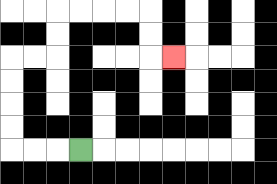{'start': '[3, 6]', 'end': '[7, 2]', 'path_directions': 'L,L,L,U,U,U,U,R,R,U,U,R,R,R,R,D,D,R', 'path_coordinates': '[[3, 6], [2, 6], [1, 6], [0, 6], [0, 5], [0, 4], [0, 3], [0, 2], [1, 2], [2, 2], [2, 1], [2, 0], [3, 0], [4, 0], [5, 0], [6, 0], [6, 1], [6, 2], [7, 2]]'}